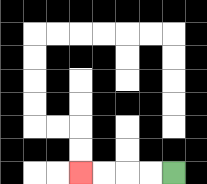{'start': '[7, 7]', 'end': '[3, 7]', 'path_directions': 'L,L,L,L', 'path_coordinates': '[[7, 7], [6, 7], [5, 7], [4, 7], [3, 7]]'}